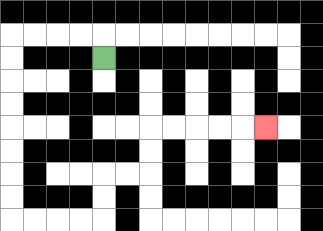{'start': '[4, 2]', 'end': '[11, 5]', 'path_directions': 'U,L,L,L,L,D,D,D,D,D,D,D,D,R,R,R,R,U,U,R,R,U,U,R,R,R,R,R', 'path_coordinates': '[[4, 2], [4, 1], [3, 1], [2, 1], [1, 1], [0, 1], [0, 2], [0, 3], [0, 4], [0, 5], [0, 6], [0, 7], [0, 8], [0, 9], [1, 9], [2, 9], [3, 9], [4, 9], [4, 8], [4, 7], [5, 7], [6, 7], [6, 6], [6, 5], [7, 5], [8, 5], [9, 5], [10, 5], [11, 5]]'}